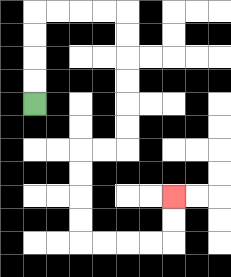{'start': '[1, 4]', 'end': '[7, 8]', 'path_directions': 'U,U,U,U,R,R,R,R,D,D,D,D,D,D,L,L,D,D,D,D,R,R,R,R,U,U', 'path_coordinates': '[[1, 4], [1, 3], [1, 2], [1, 1], [1, 0], [2, 0], [3, 0], [4, 0], [5, 0], [5, 1], [5, 2], [5, 3], [5, 4], [5, 5], [5, 6], [4, 6], [3, 6], [3, 7], [3, 8], [3, 9], [3, 10], [4, 10], [5, 10], [6, 10], [7, 10], [7, 9], [7, 8]]'}